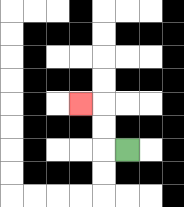{'start': '[5, 6]', 'end': '[3, 4]', 'path_directions': 'L,U,U,L', 'path_coordinates': '[[5, 6], [4, 6], [4, 5], [4, 4], [3, 4]]'}